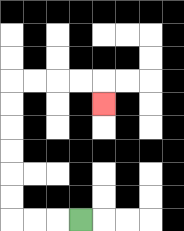{'start': '[3, 9]', 'end': '[4, 4]', 'path_directions': 'L,L,L,U,U,U,U,U,U,R,R,R,R,D', 'path_coordinates': '[[3, 9], [2, 9], [1, 9], [0, 9], [0, 8], [0, 7], [0, 6], [0, 5], [0, 4], [0, 3], [1, 3], [2, 3], [3, 3], [4, 3], [4, 4]]'}